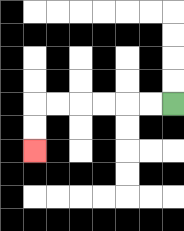{'start': '[7, 4]', 'end': '[1, 6]', 'path_directions': 'L,L,L,L,L,L,D,D', 'path_coordinates': '[[7, 4], [6, 4], [5, 4], [4, 4], [3, 4], [2, 4], [1, 4], [1, 5], [1, 6]]'}